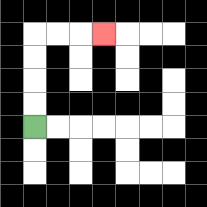{'start': '[1, 5]', 'end': '[4, 1]', 'path_directions': 'U,U,U,U,R,R,R', 'path_coordinates': '[[1, 5], [1, 4], [1, 3], [1, 2], [1, 1], [2, 1], [3, 1], [4, 1]]'}